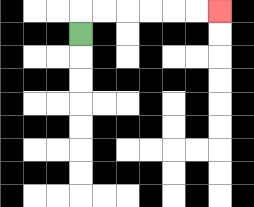{'start': '[3, 1]', 'end': '[9, 0]', 'path_directions': 'U,R,R,R,R,R,R', 'path_coordinates': '[[3, 1], [3, 0], [4, 0], [5, 0], [6, 0], [7, 0], [8, 0], [9, 0]]'}